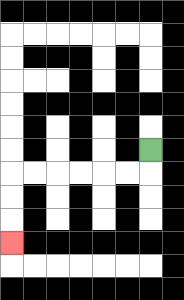{'start': '[6, 6]', 'end': '[0, 10]', 'path_directions': 'D,L,L,L,L,L,L,D,D,D', 'path_coordinates': '[[6, 6], [6, 7], [5, 7], [4, 7], [3, 7], [2, 7], [1, 7], [0, 7], [0, 8], [0, 9], [0, 10]]'}